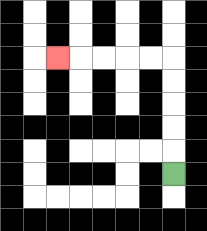{'start': '[7, 7]', 'end': '[2, 2]', 'path_directions': 'U,U,U,U,U,L,L,L,L,L', 'path_coordinates': '[[7, 7], [7, 6], [7, 5], [7, 4], [7, 3], [7, 2], [6, 2], [5, 2], [4, 2], [3, 2], [2, 2]]'}